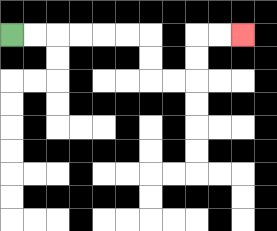{'start': '[0, 1]', 'end': '[10, 1]', 'path_directions': 'R,R,R,R,R,R,D,D,R,R,U,U,R,R', 'path_coordinates': '[[0, 1], [1, 1], [2, 1], [3, 1], [4, 1], [5, 1], [6, 1], [6, 2], [6, 3], [7, 3], [8, 3], [8, 2], [8, 1], [9, 1], [10, 1]]'}